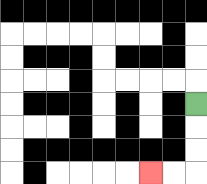{'start': '[8, 4]', 'end': '[6, 7]', 'path_directions': 'D,D,D,L,L', 'path_coordinates': '[[8, 4], [8, 5], [8, 6], [8, 7], [7, 7], [6, 7]]'}